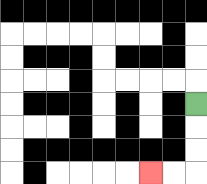{'start': '[8, 4]', 'end': '[6, 7]', 'path_directions': 'D,D,D,L,L', 'path_coordinates': '[[8, 4], [8, 5], [8, 6], [8, 7], [7, 7], [6, 7]]'}